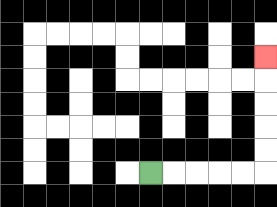{'start': '[6, 7]', 'end': '[11, 2]', 'path_directions': 'R,R,R,R,R,U,U,U,U,U', 'path_coordinates': '[[6, 7], [7, 7], [8, 7], [9, 7], [10, 7], [11, 7], [11, 6], [11, 5], [11, 4], [11, 3], [11, 2]]'}